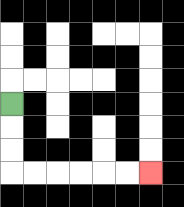{'start': '[0, 4]', 'end': '[6, 7]', 'path_directions': 'D,D,D,R,R,R,R,R,R', 'path_coordinates': '[[0, 4], [0, 5], [0, 6], [0, 7], [1, 7], [2, 7], [3, 7], [4, 7], [5, 7], [6, 7]]'}